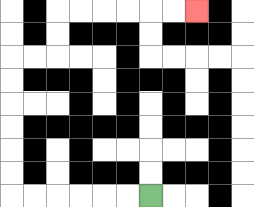{'start': '[6, 8]', 'end': '[8, 0]', 'path_directions': 'L,L,L,L,L,L,U,U,U,U,U,U,R,R,U,U,R,R,R,R,R,R', 'path_coordinates': '[[6, 8], [5, 8], [4, 8], [3, 8], [2, 8], [1, 8], [0, 8], [0, 7], [0, 6], [0, 5], [0, 4], [0, 3], [0, 2], [1, 2], [2, 2], [2, 1], [2, 0], [3, 0], [4, 0], [5, 0], [6, 0], [7, 0], [8, 0]]'}